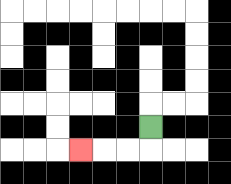{'start': '[6, 5]', 'end': '[3, 6]', 'path_directions': 'D,L,L,L', 'path_coordinates': '[[6, 5], [6, 6], [5, 6], [4, 6], [3, 6]]'}